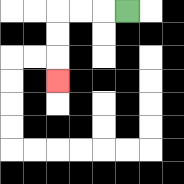{'start': '[5, 0]', 'end': '[2, 3]', 'path_directions': 'L,L,L,D,D,D', 'path_coordinates': '[[5, 0], [4, 0], [3, 0], [2, 0], [2, 1], [2, 2], [2, 3]]'}